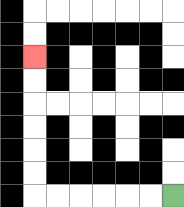{'start': '[7, 8]', 'end': '[1, 2]', 'path_directions': 'L,L,L,L,L,L,U,U,U,U,U,U', 'path_coordinates': '[[7, 8], [6, 8], [5, 8], [4, 8], [3, 8], [2, 8], [1, 8], [1, 7], [1, 6], [1, 5], [1, 4], [1, 3], [1, 2]]'}